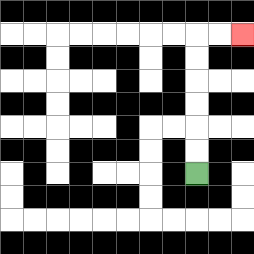{'start': '[8, 7]', 'end': '[10, 1]', 'path_directions': 'U,U,U,U,U,U,R,R', 'path_coordinates': '[[8, 7], [8, 6], [8, 5], [8, 4], [8, 3], [8, 2], [8, 1], [9, 1], [10, 1]]'}